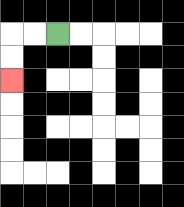{'start': '[2, 1]', 'end': '[0, 3]', 'path_directions': 'L,L,D,D', 'path_coordinates': '[[2, 1], [1, 1], [0, 1], [0, 2], [0, 3]]'}